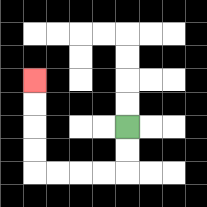{'start': '[5, 5]', 'end': '[1, 3]', 'path_directions': 'D,D,L,L,L,L,U,U,U,U', 'path_coordinates': '[[5, 5], [5, 6], [5, 7], [4, 7], [3, 7], [2, 7], [1, 7], [1, 6], [1, 5], [1, 4], [1, 3]]'}